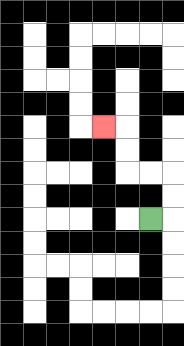{'start': '[6, 9]', 'end': '[4, 5]', 'path_directions': 'R,U,U,L,L,U,U,L', 'path_coordinates': '[[6, 9], [7, 9], [7, 8], [7, 7], [6, 7], [5, 7], [5, 6], [5, 5], [4, 5]]'}